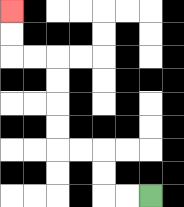{'start': '[6, 8]', 'end': '[0, 0]', 'path_directions': 'L,L,U,U,L,L,U,U,U,U,L,L,U,U', 'path_coordinates': '[[6, 8], [5, 8], [4, 8], [4, 7], [4, 6], [3, 6], [2, 6], [2, 5], [2, 4], [2, 3], [2, 2], [1, 2], [0, 2], [0, 1], [0, 0]]'}